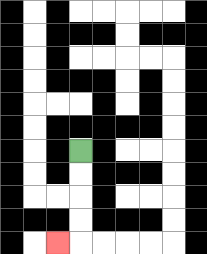{'start': '[3, 6]', 'end': '[2, 10]', 'path_directions': 'D,D,D,D,L', 'path_coordinates': '[[3, 6], [3, 7], [3, 8], [3, 9], [3, 10], [2, 10]]'}